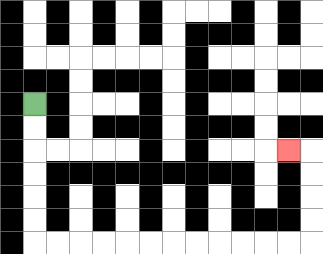{'start': '[1, 4]', 'end': '[12, 6]', 'path_directions': 'D,D,D,D,D,D,R,R,R,R,R,R,R,R,R,R,R,R,U,U,U,U,L', 'path_coordinates': '[[1, 4], [1, 5], [1, 6], [1, 7], [1, 8], [1, 9], [1, 10], [2, 10], [3, 10], [4, 10], [5, 10], [6, 10], [7, 10], [8, 10], [9, 10], [10, 10], [11, 10], [12, 10], [13, 10], [13, 9], [13, 8], [13, 7], [13, 6], [12, 6]]'}